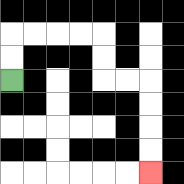{'start': '[0, 3]', 'end': '[6, 7]', 'path_directions': 'U,U,R,R,R,R,D,D,R,R,D,D,D,D', 'path_coordinates': '[[0, 3], [0, 2], [0, 1], [1, 1], [2, 1], [3, 1], [4, 1], [4, 2], [4, 3], [5, 3], [6, 3], [6, 4], [6, 5], [6, 6], [6, 7]]'}